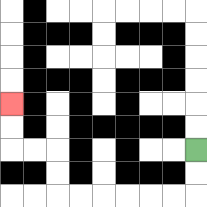{'start': '[8, 6]', 'end': '[0, 4]', 'path_directions': 'D,D,L,L,L,L,L,L,U,U,L,L,U,U', 'path_coordinates': '[[8, 6], [8, 7], [8, 8], [7, 8], [6, 8], [5, 8], [4, 8], [3, 8], [2, 8], [2, 7], [2, 6], [1, 6], [0, 6], [0, 5], [0, 4]]'}